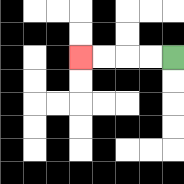{'start': '[7, 2]', 'end': '[3, 2]', 'path_directions': 'L,L,L,L', 'path_coordinates': '[[7, 2], [6, 2], [5, 2], [4, 2], [3, 2]]'}